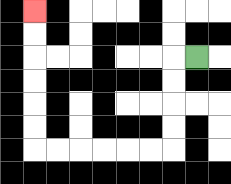{'start': '[8, 2]', 'end': '[1, 0]', 'path_directions': 'L,D,D,D,D,L,L,L,L,L,L,U,U,U,U,U,U', 'path_coordinates': '[[8, 2], [7, 2], [7, 3], [7, 4], [7, 5], [7, 6], [6, 6], [5, 6], [4, 6], [3, 6], [2, 6], [1, 6], [1, 5], [1, 4], [1, 3], [1, 2], [1, 1], [1, 0]]'}